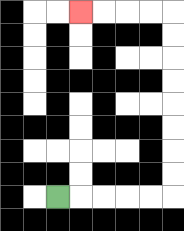{'start': '[2, 8]', 'end': '[3, 0]', 'path_directions': 'R,R,R,R,R,U,U,U,U,U,U,U,U,L,L,L,L', 'path_coordinates': '[[2, 8], [3, 8], [4, 8], [5, 8], [6, 8], [7, 8], [7, 7], [7, 6], [7, 5], [7, 4], [7, 3], [7, 2], [7, 1], [7, 0], [6, 0], [5, 0], [4, 0], [3, 0]]'}